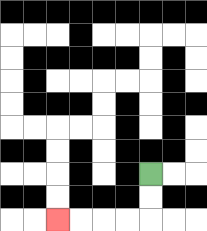{'start': '[6, 7]', 'end': '[2, 9]', 'path_directions': 'D,D,L,L,L,L', 'path_coordinates': '[[6, 7], [6, 8], [6, 9], [5, 9], [4, 9], [3, 9], [2, 9]]'}